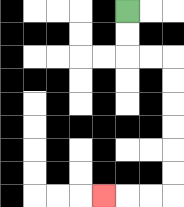{'start': '[5, 0]', 'end': '[4, 8]', 'path_directions': 'D,D,R,R,D,D,D,D,D,D,L,L,L', 'path_coordinates': '[[5, 0], [5, 1], [5, 2], [6, 2], [7, 2], [7, 3], [7, 4], [7, 5], [7, 6], [7, 7], [7, 8], [6, 8], [5, 8], [4, 8]]'}